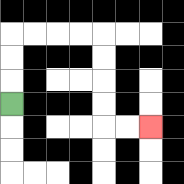{'start': '[0, 4]', 'end': '[6, 5]', 'path_directions': 'U,U,U,R,R,R,R,D,D,D,D,R,R', 'path_coordinates': '[[0, 4], [0, 3], [0, 2], [0, 1], [1, 1], [2, 1], [3, 1], [4, 1], [4, 2], [4, 3], [4, 4], [4, 5], [5, 5], [6, 5]]'}